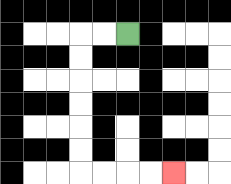{'start': '[5, 1]', 'end': '[7, 7]', 'path_directions': 'L,L,D,D,D,D,D,D,R,R,R,R', 'path_coordinates': '[[5, 1], [4, 1], [3, 1], [3, 2], [3, 3], [3, 4], [3, 5], [3, 6], [3, 7], [4, 7], [5, 7], [6, 7], [7, 7]]'}